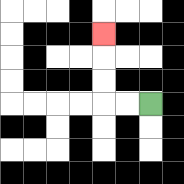{'start': '[6, 4]', 'end': '[4, 1]', 'path_directions': 'L,L,U,U,U', 'path_coordinates': '[[6, 4], [5, 4], [4, 4], [4, 3], [4, 2], [4, 1]]'}